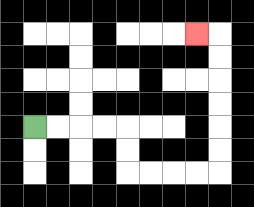{'start': '[1, 5]', 'end': '[8, 1]', 'path_directions': 'R,R,R,R,D,D,R,R,R,R,U,U,U,U,U,U,L', 'path_coordinates': '[[1, 5], [2, 5], [3, 5], [4, 5], [5, 5], [5, 6], [5, 7], [6, 7], [7, 7], [8, 7], [9, 7], [9, 6], [9, 5], [9, 4], [9, 3], [9, 2], [9, 1], [8, 1]]'}